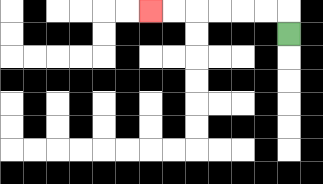{'start': '[12, 1]', 'end': '[6, 0]', 'path_directions': 'U,L,L,L,L,L,L', 'path_coordinates': '[[12, 1], [12, 0], [11, 0], [10, 0], [9, 0], [8, 0], [7, 0], [6, 0]]'}